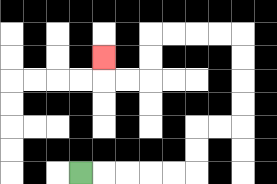{'start': '[3, 7]', 'end': '[4, 2]', 'path_directions': 'R,R,R,R,R,U,U,R,R,U,U,U,U,L,L,L,L,D,D,L,L,U', 'path_coordinates': '[[3, 7], [4, 7], [5, 7], [6, 7], [7, 7], [8, 7], [8, 6], [8, 5], [9, 5], [10, 5], [10, 4], [10, 3], [10, 2], [10, 1], [9, 1], [8, 1], [7, 1], [6, 1], [6, 2], [6, 3], [5, 3], [4, 3], [4, 2]]'}